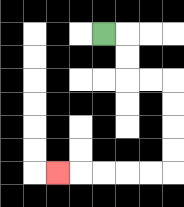{'start': '[4, 1]', 'end': '[2, 7]', 'path_directions': 'R,D,D,R,R,D,D,D,D,L,L,L,L,L', 'path_coordinates': '[[4, 1], [5, 1], [5, 2], [5, 3], [6, 3], [7, 3], [7, 4], [7, 5], [7, 6], [7, 7], [6, 7], [5, 7], [4, 7], [3, 7], [2, 7]]'}